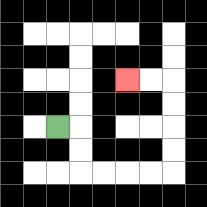{'start': '[2, 5]', 'end': '[5, 3]', 'path_directions': 'R,D,D,R,R,R,R,U,U,U,U,L,L', 'path_coordinates': '[[2, 5], [3, 5], [3, 6], [3, 7], [4, 7], [5, 7], [6, 7], [7, 7], [7, 6], [7, 5], [7, 4], [7, 3], [6, 3], [5, 3]]'}